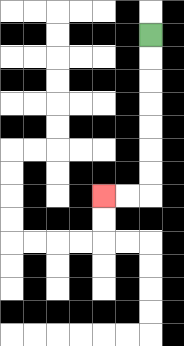{'start': '[6, 1]', 'end': '[4, 8]', 'path_directions': 'D,D,D,D,D,D,D,L,L', 'path_coordinates': '[[6, 1], [6, 2], [6, 3], [6, 4], [6, 5], [6, 6], [6, 7], [6, 8], [5, 8], [4, 8]]'}